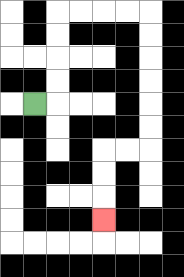{'start': '[1, 4]', 'end': '[4, 9]', 'path_directions': 'R,U,U,U,U,R,R,R,R,D,D,D,D,D,D,L,L,D,D,D', 'path_coordinates': '[[1, 4], [2, 4], [2, 3], [2, 2], [2, 1], [2, 0], [3, 0], [4, 0], [5, 0], [6, 0], [6, 1], [6, 2], [6, 3], [6, 4], [6, 5], [6, 6], [5, 6], [4, 6], [4, 7], [4, 8], [4, 9]]'}